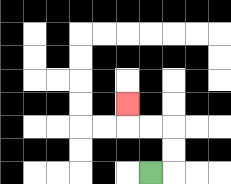{'start': '[6, 7]', 'end': '[5, 4]', 'path_directions': 'R,U,U,L,L,U', 'path_coordinates': '[[6, 7], [7, 7], [7, 6], [7, 5], [6, 5], [5, 5], [5, 4]]'}